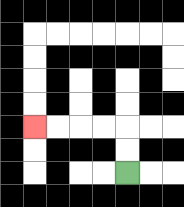{'start': '[5, 7]', 'end': '[1, 5]', 'path_directions': 'U,U,L,L,L,L', 'path_coordinates': '[[5, 7], [5, 6], [5, 5], [4, 5], [3, 5], [2, 5], [1, 5]]'}